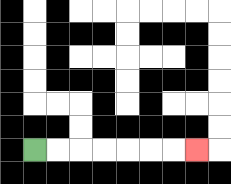{'start': '[1, 6]', 'end': '[8, 6]', 'path_directions': 'R,R,R,R,R,R,R', 'path_coordinates': '[[1, 6], [2, 6], [3, 6], [4, 6], [5, 6], [6, 6], [7, 6], [8, 6]]'}